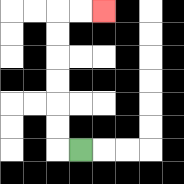{'start': '[3, 6]', 'end': '[4, 0]', 'path_directions': 'L,U,U,U,U,U,U,R,R', 'path_coordinates': '[[3, 6], [2, 6], [2, 5], [2, 4], [2, 3], [2, 2], [2, 1], [2, 0], [3, 0], [4, 0]]'}